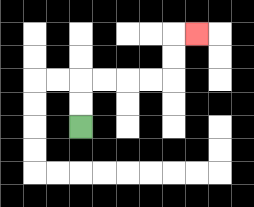{'start': '[3, 5]', 'end': '[8, 1]', 'path_directions': 'U,U,R,R,R,R,U,U,R', 'path_coordinates': '[[3, 5], [3, 4], [3, 3], [4, 3], [5, 3], [6, 3], [7, 3], [7, 2], [7, 1], [8, 1]]'}